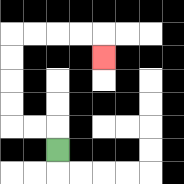{'start': '[2, 6]', 'end': '[4, 2]', 'path_directions': 'U,L,L,U,U,U,U,R,R,R,R,D', 'path_coordinates': '[[2, 6], [2, 5], [1, 5], [0, 5], [0, 4], [0, 3], [0, 2], [0, 1], [1, 1], [2, 1], [3, 1], [4, 1], [4, 2]]'}